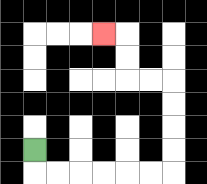{'start': '[1, 6]', 'end': '[4, 1]', 'path_directions': 'D,R,R,R,R,R,R,U,U,U,U,L,L,U,U,L', 'path_coordinates': '[[1, 6], [1, 7], [2, 7], [3, 7], [4, 7], [5, 7], [6, 7], [7, 7], [7, 6], [7, 5], [7, 4], [7, 3], [6, 3], [5, 3], [5, 2], [5, 1], [4, 1]]'}